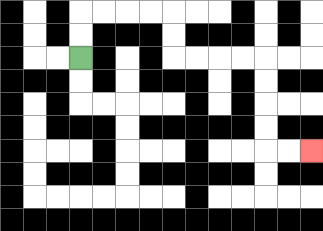{'start': '[3, 2]', 'end': '[13, 6]', 'path_directions': 'U,U,R,R,R,R,D,D,R,R,R,R,D,D,D,D,R,R', 'path_coordinates': '[[3, 2], [3, 1], [3, 0], [4, 0], [5, 0], [6, 0], [7, 0], [7, 1], [7, 2], [8, 2], [9, 2], [10, 2], [11, 2], [11, 3], [11, 4], [11, 5], [11, 6], [12, 6], [13, 6]]'}